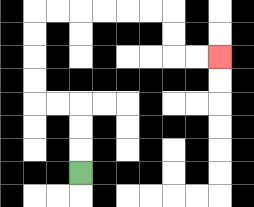{'start': '[3, 7]', 'end': '[9, 2]', 'path_directions': 'U,U,U,L,L,U,U,U,U,R,R,R,R,R,R,D,D,R,R', 'path_coordinates': '[[3, 7], [3, 6], [3, 5], [3, 4], [2, 4], [1, 4], [1, 3], [1, 2], [1, 1], [1, 0], [2, 0], [3, 0], [4, 0], [5, 0], [6, 0], [7, 0], [7, 1], [7, 2], [8, 2], [9, 2]]'}